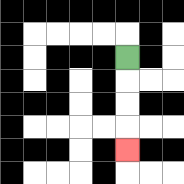{'start': '[5, 2]', 'end': '[5, 6]', 'path_directions': 'D,D,D,D', 'path_coordinates': '[[5, 2], [5, 3], [5, 4], [5, 5], [5, 6]]'}